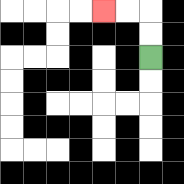{'start': '[6, 2]', 'end': '[4, 0]', 'path_directions': 'U,U,L,L', 'path_coordinates': '[[6, 2], [6, 1], [6, 0], [5, 0], [4, 0]]'}